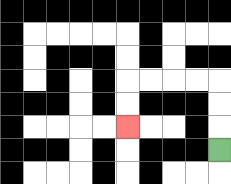{'start': '[9, 6]', 'end': '[5, 5]', 'path_directions': 'U,U,U,L,L,L,L,D,D', 'path_coordinates': '[[9, 6], [9, 5], [9, 4], [9, 3], [8, 3], [7, 3], [6, 3], [5, 3], [5, 4], [5, 5]]'}